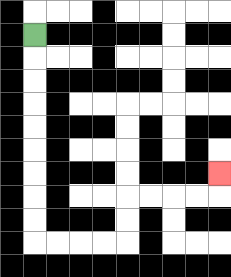{'start': '[1, 1]', 'end': '[9, 7]', 'path_directions': 'D,D,D,D,D,D,D,D,D,R,R,R,R,U,U,R,R,R,R,U', 'path_coordinates': '[[1, 1], [1, 2], [1, 3], [1, 4], [1, 5], [1, 6], [1, 7], [1, 8], [1, 9], [1, 10], [2, 10], [3, 10], [4, 10], [5, 10], [5, 9], [5, 8], [6, 8], [7, 8], [8, 8], [9, 8], [9, 7]]'}